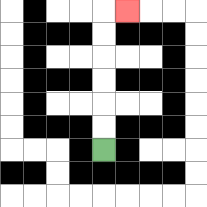{'start': '[4, 6]', 'end': '[5, 0]', 'path_directions': 'U,U,U,U,U,U,R', 'path_coordinates': '[[4, 6], [4, 5], [4, 4], [4, 3], [4, 2], [4, 1], [4, 0], [5, 0]]'}